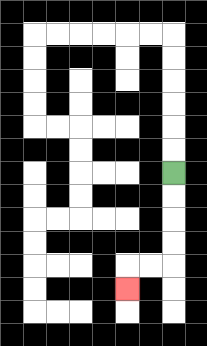{'start': '[7, 7]', 'end': '[5, 12]', 'path_directions': 'D,D,D,D,L,L,D', 'path_coordinates': '[[7, 7], [7, 8], [7, 9], [7, 10], [7, 11], [6, 11], [5, 11], [5, 12]]'}